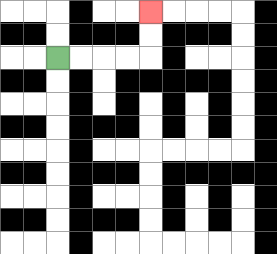{'start': '[2, 2]', 'end': '[6, 0]', 'path_directions': 'R,R,R,R,U,U', 'path_coordinates': '[[2, 2], [3, 2], [4, 2], [5, 2], [6, 2], [6, 1], [6, 0]]'}